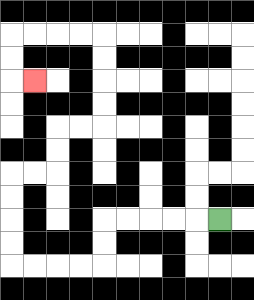{'start': '[9, 9]', 'end': '[1, 3]', 'path_directions': 'L,L,L,L,L,D,D,L,L,L,L,U,U,U,U,R,R,U,U,R,R,U,U,U,U,L,L,L,L,D,D,R', 'path_coordinates': '[[9, 9], [8, 9], [7, 9], [6, 9], [5, 9], [4, 9], [4, 10], [4, 11], [3, 11], [2, 11], [1, 11], [0, 11], [0, 10], [0, 9], [0, 8], [0, 7], [1, 7], [2, 7], [2, 6], [2, 5], [3, 5], [4, 5], [4, 4], [4, 3], [4, 2], [4, 1], [3, 1], [2, 1], [1, 1], [0, 1], [0, 2], [0, 3], [1, 3]]'}